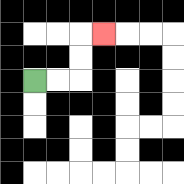{'start': '[1, 3]', 'end': '[4, 1]', 'path_directions': 'R,R,U,U,R', 'path_coordinates': '[[1, 3], [2, 3], [3, 3], [3, 2], [3, 1], [4, 1]]'}